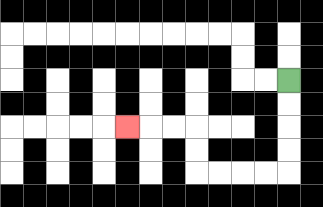{'start': '[12, 3]', 'end': '[5, 5]', 'path_directions': 'D,D,D,D,L,L,L,L,U,U,L,L,L', 'path_coordinates': '[[12, 3], [12, 4], [12, 5], [12, 6], [12, 7], [11, 7], [10, 7], [9, 7], [8, 7], [8, 6], [8, 5], [7, 5], [6, 5], [5, 5]]'}